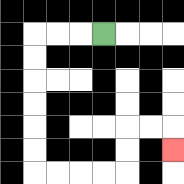{'start': '[4, 1]', 'end': '[7, 6]', 'path_directions': 'L,L,L,D,D,D,D,D,D,R,R,R,R,U,U,R,R,D', 'path_coordinates': '[[4, 1], [3, 1], [2, 1], [1, 1], [1, 2], [1, 3], [1, 4], [1, 5], [1, 6], [1, 7], [2, 7], [3, 7], [4, 7], [5, 7], [5, 6], [5, 5], [6, 5], [7, 5], [7, 6]]'}